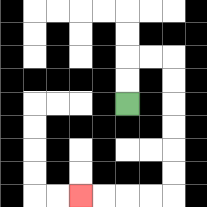{'start': '[5, 4]', 'end': '[3, 8]', 'path_directions': 'U,U,R,R,D,D,D,D,D,D,L,L,L,L', 'path_coordinates': '[[5, 4], [5, 3], [5, 2], [6, 2], [7, 2], [7, 3], [7, 4], [7, 5], [7, 6], [7, 7], [7, 8], [6, 8], [5, 8], [4, 8], [3, 8]]'}